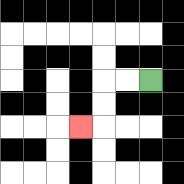{'start': '[6, 3]', 'end': '[3, 5]', 'path_directions': 'L,L,D,D,L', 'path_coordinates': '[[6, 3], [5, 3], [4, 3], [4, 4], [4, 5], [3, 5]]'}